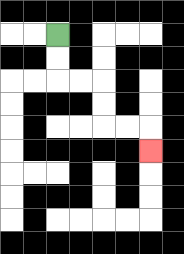{'start': '[2, 1]', 'end': '[6, 6]', 'path_directions': 'D,D,R,R,D,D,R,R,D', 'path_coordinates': '[[2, 1], [2, 2], [2, 3], [3, 3], [4, 3], [4, 4], [4, 5], [5, 5], [6, 5], [6, 6]]'}